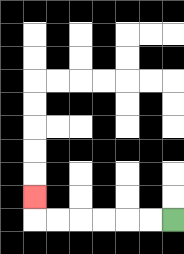{'start': '[7, 9]', 'end': '[1, 8]', 'path_directions': 'L,L,L,L,L,L,U', 'path_coordinates': '[[7, 9], [6, 9], [5, 9], [4, 9], [3, 9], [2, 9], [1, 9], [1, 8]]'}